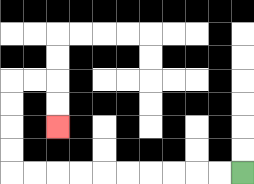{'start': '[10, 7]', 'end': '[2, 5]', 'path_directions': 'L,L,L,L,L,L,L,L,L,L,U,U,U,U,R,R,D,D', 'path_coordinates': '[[10, 7], [9, 7], [8, 7], [7, 7], [6, 7], [5, 7], [4, 7], [3, 7], [2, 7], [1, 7], [0, 7], [0, 6], [0, 5], [0, 4], [0, 3], [1, 3], [2, 3], [2, 4], [2, 5]]'}